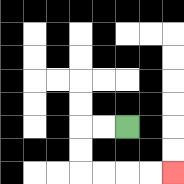{'start': '[5, 5]', 'end': '[7, 7]', 'path_directions': 'L,L,D,D,R,R,R,R', 'path_coordinates': '[[5, 5], [4, 5], [3, 5], [3, 6], [3, 7], [4, 7], [5, 7], [6, 7], [7, 7]]'}